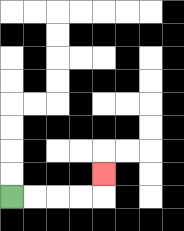{'start': '[0, 8]', 'end': '[4, 7]', 'path_directions': 'R,R,R,R,U', 'path_coordinates': '[[0, 8], [1, 8], [2, 8], [3, 8], [4, 8], [4, 7]]'}